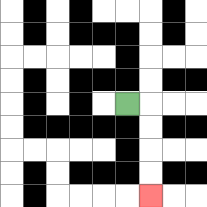{'start': '[5, 4]', 'end': '[6, 8]', 'path_directions': 'R,D,D,D,D', 'path_coordinates': '[[5, 4], [6, 4], [6, 5], [6, 6], [6, 7], [6, 8]]'}